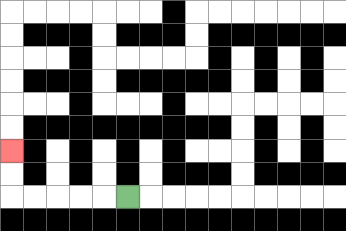{'start': '[5, 8]', 'end': '[0, 6]', 'path_directions': 'L,L,L,L,L,U,U', 'path_coordinates': '[[5, 8], [4, 8], [3, 8], [2, 8], [1, 8], [0, 8], [0, 7], [0, 6]]'}